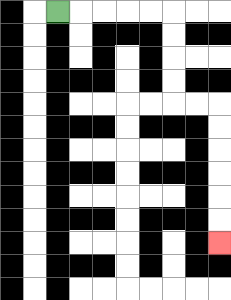{'start': '[2, 0]', 'end': '[9, 10]', 'path_directions': 'R,R,R,R,R,D,D,D,D,R,R,D,D,D,D,D,D', 'path_coordinates': '[[2, 0], [3, 0], [4, 0], [5, 0], [6, 0], [7, 0], [7, 1], [7, 2], [7, 3], [7, 4], [8, 4], [9, 4], [9, 5], [9, 6], [9, 7], [9, 8], [9, 9], [9, 10]]'}